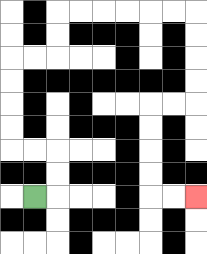{'start': '[1, 8]', 'end': '[8, 8]', 'path_directions': 'R,U,U,L,L,U,U,U,U,R,R,U,U,R,R,R,R,R,R,D,D,D,D,L,L,D,D,D,D,R,R', 'path_coordinates': '[[1, 8], [2, 8], [2, 7], [2, 6], [1, 6], [0, 6], [0, 5], [0, 4], [0, 3], [0, 2], [1, 2], [2, 2], [2, 1], [2, 0], [3, 0], [4, 0], [5, 0], [6, 0], [7, 0], [8, 0], [8, 1], [8, 2], [8, 3], [8, 4], [7, 4], [6, 4], [6, 5], [6, 6], [6, 7], [6, 8], [7, 8], [8, 8]]'}